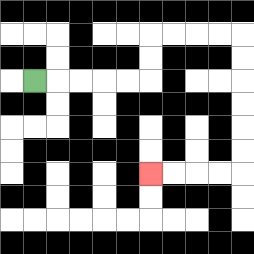{'start': '[1, 3]', 'end': '[6, 7]', 'path_directions': 'R,R,R,R,R,U,U,R,R,R,R,D,D,D,D,D,D,L,L,L,L', 'path_coordinates': '[[1, 3], [2, 3], [3, 3], [4, 3], [5, 3], [6, 3], [6, 2], [6, 1], [7, 1], [8, 1], [9, 1], [10, 1], [10, 2], [10, 3], [10, 4], [10, 5], [10, 6], [10, 7], [9, 7], [8, 7], [7, 7], [6, 7]]'}